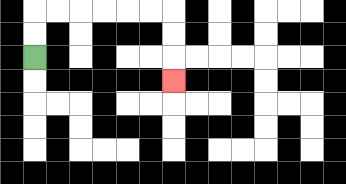{'start': '[1, 2]', 'end': '[7, 3]', 'path_directions': 'U,U,R,R,R,R,R,R,D,D,D', 'path_coordinates': '[[1, 2], [1, 1], [1, 0], [2, 0], [3, 0], [4, 0], [5, 0], [6, 0], [7, 0], [7, 1], [7, 2], [7, 3]]'}